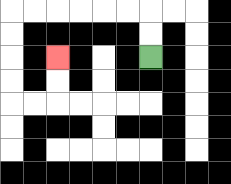{'start': '[6, 2]', 'end': '[2, 2]', 'path_directions': 'U,U,L,L,L,L,L,L,D,D,D,D,R,R,U,U', 'path_coordinates': '[[6, 2], [6, 1], [6, 0], [5, 0], [4, 0], [3, 0], [2, 0], [1, 0], [0, 0], [0, 1], [0, 2], [0, 3], [0, 4], [1, 4], [2, 4], [2, 3], [2, 2]]'}